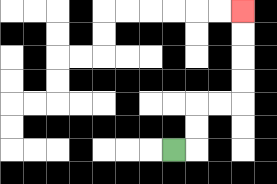{'start': '[7, 6]', 'end': '[10, 0]', 'path_directions': 'R,U,U,R,R,U,U,U,U', 'path_coordinates': '[[7, 6], [8, 6], [8, 5], [8, 4], [9, 4], [10, 4], [10, 3], [10, 2], [10, 1], [10, 0]]'}